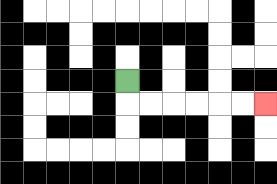{'start': '[5, 3]', 'end': '[11, 4]', 'path_directions': 'D,R,R,R,R,R,R', 'path_coordinates': '[[5, 3], [5, 4], [6, 4], [7, 4], [8, 4], [9, 4], [10, 4], [11, 4]]'}